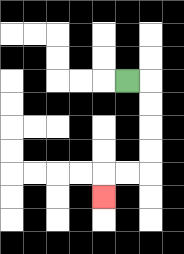{'start': '[5, 3]', 'end': '[4, 8]', 'path_directions': 'R,D,D,D,D,L,L,D', 'path_coordinates': '[[5, 3], [6, 3], [6, 4], [6, 5], [6, 6], [6, 7], [5, 7], [4, 7], [4, 8]]'}